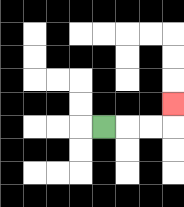{'start': '[4, 5]', 'end': '[7, 4]', 'path_directions': 'R,R,R,U', 'path_coordinates': '[[4, 5], [5, 5], [6, 5], [7, 5], [7, 4]]'}